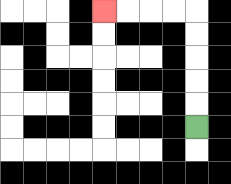{'start': '[8, 5]', 'end': '[4, 0]', 'path_directions': 'U,U,U,U,U,L,L,L,L', 'path_coordinates': '[[8, 5], [8, 4], [8, 3], [8, 2], [8, 1], [8, 0], [7, 0], [6, 0], [5, 0], [4, 0]]'}